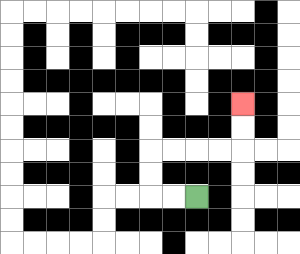{'start': '[8, 8]', 'end': '[10, 4]', 'path_directions': 'L,L,U,U,R,R,R,R,U,U', 'path_coordinates': '[[8, 8], [7, 8], [6, 8], [6, 7], [6, 6], [7, 6], [8, 6], [9, 6], [10, 6], [10, 5], [10, 4]]'}